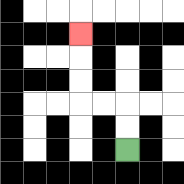{'start': '[5, 6]', 'end': '[3, 1]', 'path_directions': 'U,U,L,L,U,U,U', 'path_coordinates': '[[5, 6], [5, 5], [5, 4], [4, 4], [3, 4], [3, 3], [3, 2], [3, 1]]'}